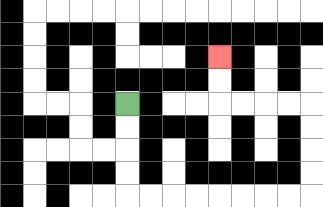{'start': '[5, 4]', 'end': '[9, 2]', 'path_directions': 'D,D,D,D,R,R,R,R,R,R,R,R,U,U,U,U,L,L,L,L,U,U', 'path_coordinates': '[[5, 4], [5, 5], [5, 6], [5, 7], [5, 8], [6, 8], [7, 8], [8, 8], [9, 8], [10, 8], [11, 8], [12, 8], [13, 8], [13, 7], [13, 6], [13, 5], [13, 4], [12, 4], [11, 4], [10, 4], [9, 4], [9, 3], [9, 2]]'}